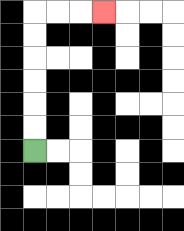{'start': '[1, 6]', 'end': '[4, 0]', 'path_directions': 'U,U,U,U,U,U,R,R,R', 'path_coordinates': '[[1, 6], [1, 5], [1, 4], [1, 3], [1, 2], [1, 1], [1, 0], [2, 0], [3, 0], [4, 0]]'}